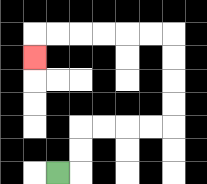{'start': '[2, 7]', 'end': '[1, 2]', 'path_directions': 'R,U,U,R,R,R,R,U,U,U,U,L,L,L,L,L,L,D', 'path_coordinates': '[[2, 7], [3, 7], [3, 6], [3, 5], [4, 5], [5, 5], [6, 5], [7, 5], [7, 4], [7, 3], [7, 2], [7, 1], [6, 1], [5, 1], [4, 1], [3, 1], [2, 1], [1, 1], [1, 2]]'}